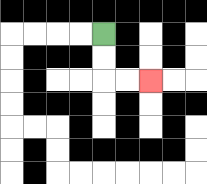{'start': '[4, 1]', 'end': '[6, 3]', 'path_directions': 'D,D,R,R', 'path_coordinates': '[[4, 1], [4, 2], [4, 3], [5, 3], [6, 3]]'}